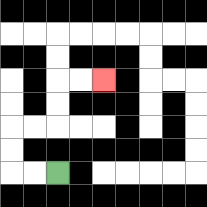{'start': '[2, 7]', 'end': '[4, 3]', 'path_directions': 'L,L,U,U,R,R,U,U,R,R', 'path_coordinates': '[[2, 7], [1, 7], [0, 7], [0, 6], [0, 5], [1, 5], [2, 5], [2, 4], [2, 3], [3, 3], [4, 3]]'}